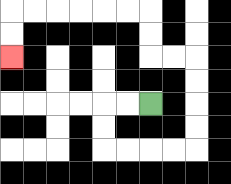{'start': '[6, 4]', 'end': '[0, 2]', 'path_directions': 'L,L,D,D,R,R,R,R,U,U,U,U,L,L,U,U,L,L,L,L,L,L,D,D', 'path_coordinates': '[[6, 4], [5, 4], [4, 4], [4, 5], [4, 6], [5, 6], [6, 6], [7, 6], [8, 6], [8, 5], [8, 4], [8, 3], [8, 2], [7, 2], [6, 2], [6, 1], [6, 0], [5, 0], [4, 0], [3, 0], [2, 0], [1, 0], [0, 0], [0, 1], [0, 2]]'}